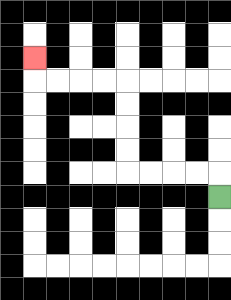{'start': '[9, 8]', 'end': '[1, 2]', 'path_directions': 'U,L,L,L,L,U,U,U,U,L,L,L,L,U', 'path_coordinates': '[[9, 8], [9, 7], [8, 7], [7, 7], [6, 7], [5, 7], [5, 6], [5, 5], [5, 4], [5, 3], [4, 3], [3, 3], [2, 3], [1, 3], [1, 2]]'}